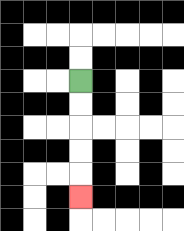{'start': '[3, 3]', 'end': '[3, 8]', 'path_directions': 'D,D,D,D,D', 'path_coordinates': '[[3, 3], [3, 4], [3, 5], [3, 6], [3, 7], [3, 8]]'}